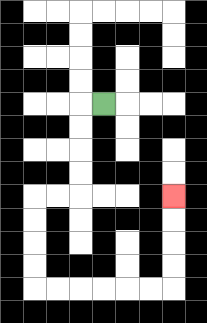{'start': '[4, 4]', 'end': '[7, 8]', 'path_directions': 'L,D,D,D,D,L,L,D,D,D,D,R,R,R,R,R,R,U,U,U,U', 'path_coordinates': '[[4, 4], [3, 4], [3, 5], [3, 6], [3, 7], [3, 8], [2, 8], [1, 8], [1, 9], [1, 10], [1, 11], [1, 12], [2, 12], [3, 12], [4, 12], [5, 12], [6, 12], [7, 12], [7, 11], [7, 10], [7, 9], [7, 8]]'}